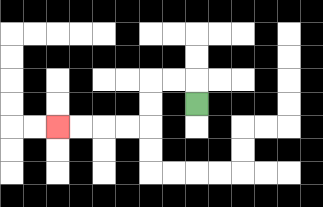{'start': '[8, 4]', 'end': '[2, 5]', 'path_directions': 'U,L,L,D,D,L,L,L,L', 'path_coordinates': '[[8, 4], [8, 3], [7, 3], [6, 3], [6, 4], [6, 5], [5, 5], [4, 5], [3, 5], [2, 5]]'}